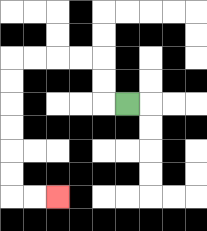{'start': '[5, 4]', 'end': '[2, 8]', 'path_directions': 'L,U,U,L,L,L,L,D,D,D,D,D,D,R,R', 'path_coordinates': '[[5, 4], [4, 4], [4, 3], [4, 2], [3, 2], [2, 2], [1, 2], [0, 2], [0, 3], [0, 4], [0, 5], [0, 6], [0, 7], [0, 8], [1, 8], [2, 8]]'}